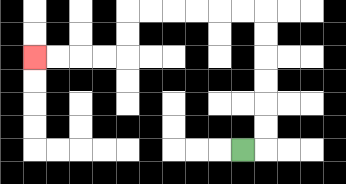{'start': '[10, 6]', 'end': '[1, 2]', 'path_directions': 'R,U,U,U,U,U,U,L,L,L,L,L,L,D,D,L,L,L,L', 'path_coordinates': '[[10, 6], [11, 6], [11, 5], [11, 4], [11, 3], [11, 2], [11, 1], [11, 0], [10, 0], [9, 0], [8, 0], [7, 0], [6, 0], [5, 0], [5, 1], [5, 2], [4, 2], [3, 2], [2, 2], [1, 2]]'}